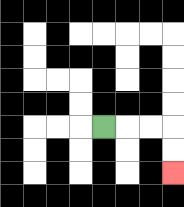{'start': '[4, 5]', 'end': '[7, 7]', 'path_directions': 'R,R,R,D,D', 'path_coordinates': '[[4, 5], [5, 5], [6, 5], [7, 5], [7, 6], [7, 7]]'}